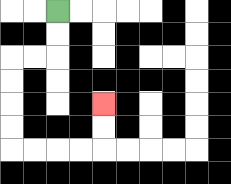{'start': '[2, 0]', 'end': '[4, 4]', 'path_directions': 'D,D,L,L,D,D,D,D,R,R,R,R,U,U', 'path_coordinates': '[[2, 0], [2, 1], [2, 2], [1, 2], [0, 2], [0, 3], [0, 4], [0, 5], [0, 6], [1, 6], [2, 6], [3, 6], [4, 6], [4, 5], [4, 4]]'}